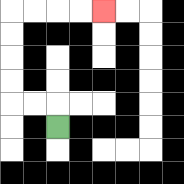{'start': '[2, 5]', 'end': '[4, 0]', 'path_directions': 'U,L,L,U,U,U,U,R,R,R,R', 'path_coordinates': '[[2, 5], [2, 4], [1, 4], [0, 4], [0, 3], [0, 2], [0, 1], [0, 0], [1, 0], [2, 0], [3, 0], [4, 0]]'}